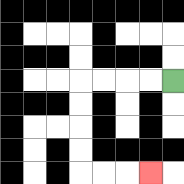{'start': '[7, 3]', 'end': '[6, 7]', 'path_directions': 'L,L,L,L,D,D,D,D,R,R,R', 'path_coordinates': '[[7, 3], [6, 3], [5, 3], [4, 3], [3, 3], [3, 4], [3, 5], [3, 6], [3, 7], [4, 7], [5, 7], [6, 7]]'}